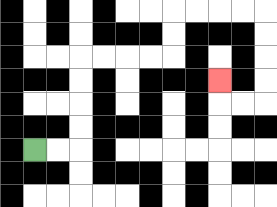{'start': '[1, 6]', 'end': '[9, 3]', 'path_directions': 'R,R,U,U,U,U,R,R,R,R,U,U,R,R,R,R,D,D,D,D,L,L,U', 'path_coordinates': '[[1, 6], [2, 6], [3, 6], [3, 5], [3, 4], [3, 3], [3, 2], [4, 2], [5, 2], [6, 2], [7, 2], [7, 1], [7, 0], [8, 0], [9, 0], [10, 0], [11, 0], [11, 1], [11, 2], [11, 3], [11, 4], [10, 4], [9, 4], [9, 3]]'}